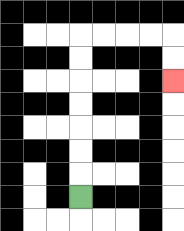{'start': '[3, 8]', 'end': '[7, 3]', 'path_directions': 'U,U,U,U,U,U,U,R,R,R,R,D,D', 'path_coordinates': '[[3, 8], [3, 7], [3, 6], [3, 5], [3, 4], [3, 3], [3, 2], [3, 1], [4, 1], [5, 1], [6, 1], [7, 1], [7, 2], [7, 3]]'}